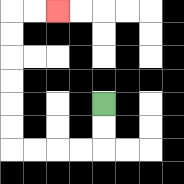{'start': '[4, 4]', 'end': '[2, 0]', 'path_directions': 'D,D,L,L,L,L,U,U,U,U,U,U,R,R', 'path_coordinates': '[[4, 4], [4, 5], [4, 6], [3, 6], [2, 6], [1, 6], [0, 6], [0, 5], [0, 4], [0, 3], [0, 2], [0, 1], [0, 0], [1, 0], [2, 0]]'}